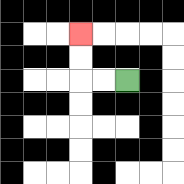{'start': '[5, 3]', 'end': '[3, 1]', 'path_directions': 'L,L,U,U', 'path_coordinates': '[[5, 3], [4, 3], [3, 3], [3, 2], [3, 1]]'}